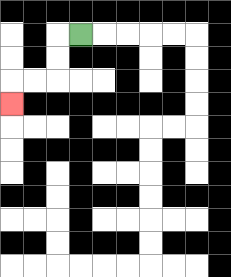{'start': '[3, 1]', 'end': '[0, 4]', 'path_directions': 'L,D,D,L,L,D', 'path_coordinates': '[[3, 1], [2, 1], [2, 2], [2, 3], [1, 3], [0, 3], [0, 4]]'}